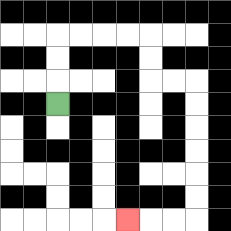{'start': '[2, 4]', 'end': '[5, 9]', 'path_directions': 'U,U,U,R,R,R,R,D,D,R,R,D,D,D,D,D,D,L,L,L', 'path_coordinates': '[[2, 4], [2, 3], [2, 2], [2, 1], [3, 1], [4, 1], [5, 1], [6, 1], [6, 2], [6, 3], [7, 3], [8, 3], [8, 4], [8, 5], [8, 6], [8, 7], [8, 8], [8, 9], [7, 9], [6, 9], [5, 9]]'}